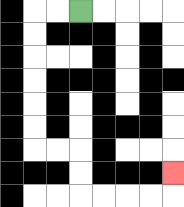{'start': '[3, 0]', 'end': '[7, 7]', 'path_directions': 'L,L,D,D,D,D,D,D,R,R,D,D,R,R,R,R,U', 'path_coordinates': '[[3, 0], [2, 0], [1, 0], [1, 1], [1, 2], [1, 3], [1, 4], [1, 5], [1, 6], [2, 6], [3, 6], [3, 7], [3, 8], [4, 8], [5, 8], [6, 8], [7, 8], [7, 7]]'}